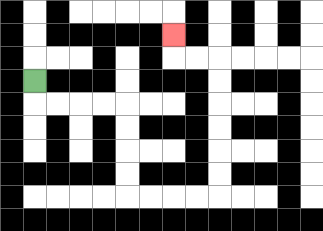{'start': '[1, 3]', 'end': '[7, 1]', 'path_directions': 'D,R,R,R,R,D,D,D,D,R,R,R,R,U,U,U,U,U,U,L,L,U', 'path_coordinates': '[[1, 3], [1, 4], [2, 4], [3, 4], [4, 4], [5, 4], [5, 5], [5, 6], [5, 7], [5, 8], [6, 8], [7, 8], [8, 8], [9, 8], [9, 7], [9, 6], [9, 5], [9, 4], [9, 3], [9, 2], [8, 2], [7, 2], [7, 1]]'}